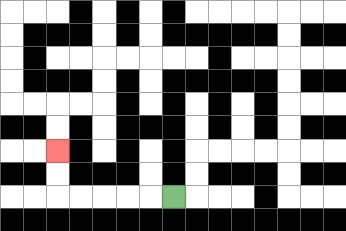{'start': '[7, 8]', 'end': '[2, 6]', 'path_directions': 'L,L,L,L,L,U,U', 'path_coordinates': '[[7, 8], [6, 8], [5, 8], [4, 8], [3, 8], [2, 8], [2, 7], [2, 6]]'}